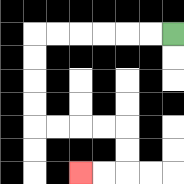{'start': '[7, 1]', 'end': '[3, 7]', 'path_directions': 'L,L,L,L,L,L,D,D,D,D,R,R,R,R,D,D,L,L', 'path_coordinates': '[[7, 1], [6, 1], [5, 1], [4, 1], [3, 1], [2, 1], [1, 1], [1, 2], [1, 3], [1, 4], [1, 5], [2, 5], [3, 5], [4, 5], [5, 5], [5, 6], [5, 7], [4, 7], [3, 7]]'}